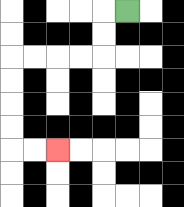{'start': '[5, 0]', 'end': '[2, 6]', 'path_directions': 'L,D,D,L,L,L,L,D,D,D,D,R,R', 'path_coordinates': '[[5, 0], [4, 0], [4, 1], [4, 2], [3, 2], [2, 2], [1, 2], [0, 2], [0, 3], [0, 4], [0, 5], [0, 6], [1, 6], [2, 6]]'}